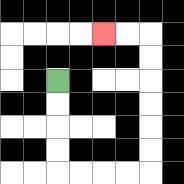{'start': '[2, 3]', 'end': '[4, 1]', 'path_directions': 'D,D,D,D,R,R,R,R,U,U,U,U,U,U,L,L', 'path_coordinates': '[[2, 3], [2, 4], [2, 5], [2, 6], [2, 7], [3, 7], [4, 7], [5, 7], [6, 7], [6, 6], [6, 5], [6, 4], [6, 3], [6, 2], [6, 1], [5, 1], [4, 1]]'}